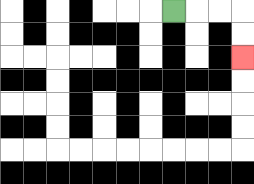{'start': '[7, 0]', 'end': '[10, 2]', 'path_directions': 'R,R,R,D,D', 'path_coordinates': '[[7, 0], [8, 0], [9, 0], [10, 0], [10, 1], [10, 2]]'}